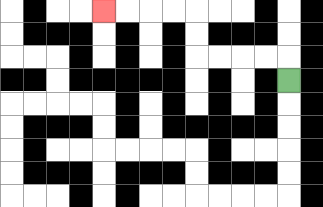{'start': '[12, 3]', 'end': '[4, 0]', 'path_directions': 'U,L,L,L,L,U,U,L,L,L,L', 'path_coordinates': '[[12, 3], [12, 2], [11, 2], [10, 2], [9, 2], [8, 2], [8, 1], [8, 0], [7, 0], [6, 0], [5, 0], [4, 0]]'}